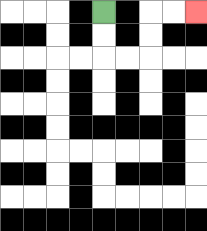{'start': '[4, 0]', 'end': '[8, 0]', 'path_directions': 'D,D,R,R,U,U,R,R', 'path_coordinates': '[[4, 0], [4, 1], [4, 2], [5, 2], [6, 2], [6, 1], [6, 0], [7, 0], [8, 0]]'}